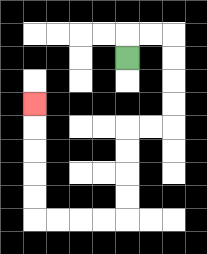{'start': '[5, 2]', 'end': '[1, 4]', 'path_directions': 'U,R,R,D,D,D,D,L,L,D,D,D,D,L,L,L,L,U,U,U,U,U', 'path_coordinates': '[[5, 2], [5, 1], [6, 1], [7, 1], [7, 2], [7, 3], [7, 4], [7, 5], [6, 5], [5, 5], [5, 6], [5, 7], [5, 8], [5, 9], [4, 9], [3, 9], [2, 9], [1, 9], [1, 8], [1, 7], [1, 6], [1, 5], [1, 4]]'}